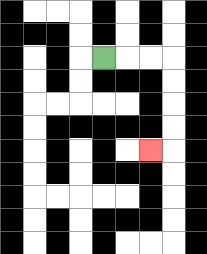{'start': '[4, 2]', 'end': '[6, 6]', 'path_directions': 'R,R,R,D,D,D,D,L', 'path_coordinates': '[[4, 2], [5, 2], [6, 2], [7, 2], [7, 3], [7, 4], [7, 5], [7, 6], [6, 6]]'}